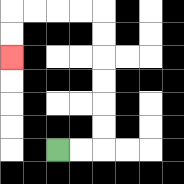{'start': '[2, 6]', 'end': '[0, 2]', 'path_directions': 'R,R,U,U,U,U,U,U,L,L,L,L,D,D', 'path_coordinates': '[[2, 6], [3, 6], [4, 6], [4, 5], [4, 4], [4, 3], [4, 2], [4, 1], [4, 0], [3, 0], [2, 0], [1, 0], [0, 0], [0, 1], [0, 2]]'}